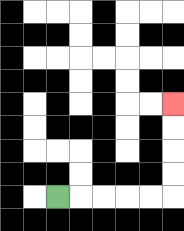{'start': '[2, 8]', 'end': '[7, 4]', 'path_directions': 'R,R,R,R,R,U,U,U,U', 'path_coordinates': '[[2, 8], [3, 8], [4, 8], [5, 8], [6, 8], [7, 8], [7, 7], [7, 6], [7, 5], [7, 4]]'}